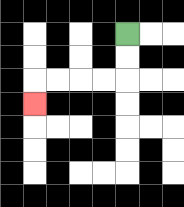{'start': '[5, 1]', 'end': '[1, 4]', 'path_directions': 'D,D,L,L,L,L,D', 'path_coordinates': '[[5, 1], [5, 2], [5, 3], [4, 3], [3, 3], [2, 3], [1, 3], [1, 4]]'}